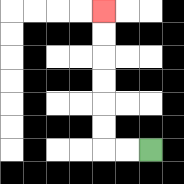{'start': '[6, 6]', 'end': '[4, 0]', 'path_directions': 'L,L,U,U,U,U,U,U', 'path_coordinates': '[[6, 6], [5, 6], [4, 6], [4, 5], [4, 4], [4, 3], [4, 2], [4, 1], [4, 0]]'}